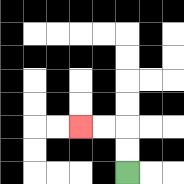{'start': '[5, 7]', 'end': '[3, 5]', 'path_directions': 'U,U,L,L', 'path_coordinates': '[[5, 7], [5, 6], [5, 5], [4, 5], [3, 5]]'}